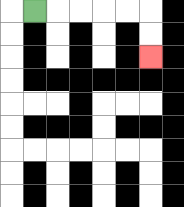{'start': '[1, 0]', 'end': '[6, 2]', 'path_directions': 'R,R,R,R,R,D,D', 'path_coordinates': '[[1, 0], [2, 0], [3, 0], [4, 0], [5, 0], [6, 0], [6, 1], [6, 2]]'}